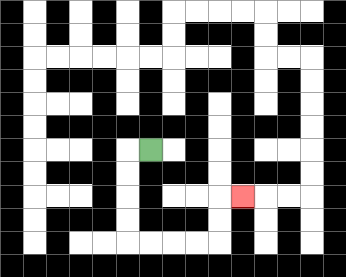{'start': '[6, 6]', 'end': '[10, 8]', 'path_directions': 'L,D,D,D,D,R,R,R,R,U,U,R', 'path_coordinates': '[[6, 6], [5, 6], [5, 7], [5, 8], [5, 9], [5, 10], [6, 10], [7, 10], [8, 10], [9, 10], [9, 9], [9, 8], [10, 8]]'}